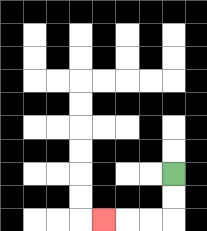{'start': '[7, 7]', 'end': '[4, 9]', 'path_directions': 'D,D,L,L,L', 'path_coordinates': '[[7, 7], [7, 8], [7, 9], [6, 9], [5, 9], [4, 9]]'}